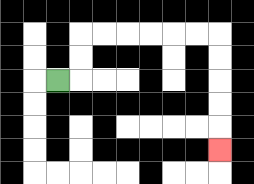{'start': '[2, 3]', 'end': '[9, 6]', 'path_directions': 'R,U,U,R,R,R,R,R,R,D,D,D,D,D', 'path_coordinates': '[[2, 3], [3, 3], [3, 2], [3, 1], [4, 1], [5, 1], [6, 1], [7, 1], [8, 1], [9, 1], [9, 2], [9, 3], [9, 4], [9, 5], [9, 6]]'}